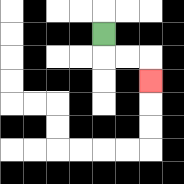{'start': '[4, 1]', 'end': '[6, 3]', 'path_directions': 'D,R,R,D', 'path_coordinates': '[[4, 1], [4, 2], [5, 2], [6, 2], [6, 3]]'}